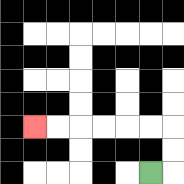{'start': '[6, 7]', 'end': '[1, 5]', 'path_directions': 'R,U,U,L,L,L,L,L,L', 'path_coordinates': '[[6, 7], [7, 7], [7, 6], [7, 5], [6, 5], [5, 5], [4, 5], [3, 5], [2, 5], [1, 5]]'}